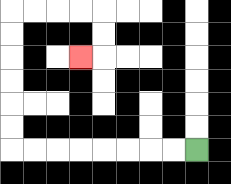{'start': '[8, 6]', 'end': '[3, 2]', 'path_directions': 'L,L,L,L,L,L,L,L,U,U,U,U,U,U,R,R,R,R,D,D,L', 'path_coordinates': '[[8, 6], [7, 6], [6, 6], [5, 6], [4, 6], [3, 6], [2, 6], [1, 6], [0, 6], [0, 5], [0, 4], [0, 3], [0, 2], [0, 1], [0, 0], [1, 0], [2, 0], [3, 0], [4, 0], [4, 1], [4, 2], [3, 2]]'}